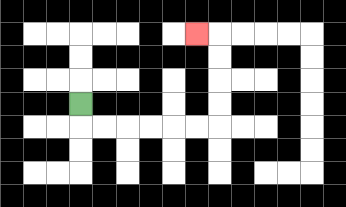{'start': '[3, 4]', 'end': '[8, 1]', 'path_directions': 'D,R,R,R,R,R,R,U,U,U,U,L', 'path_coordinates': '[[3, 4], [3, 5], [4, 5], [5, 5], [6, 5], [7, 5], [8, 5], [9, 5], [9, 4], [9, 3], [9, 2], [9, 1], [8, 1]]'}